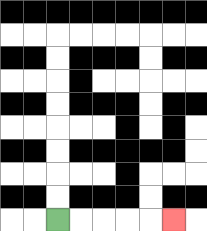{'start': '[2, 9]', 'end': '[7, 9]', 'path_directions': 'R,R,R,R,R', 'path_coordinates': '[[2, 9], [3, 9], [4, 9], [5, 9], [6, 9], [7, 9]]'}